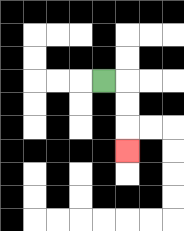{'start': '[4, 3]', 'end': '[5, 6]', 'path_directions': 'R,D,D,D', 'path_coordinates': '[[4, 3], [5, 3], [5, 4], [5, 5], [5, 6]]'}